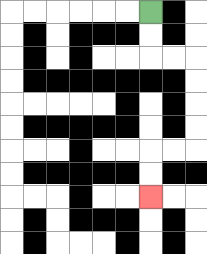{'start': '[6, 0]', 'end': '[6, 8]', 'path_directions': 'D,D,R,R,D,D,D,D,L,L,D,D', 'path_coordinates': '[[6, 0], [6, 1], [6, 2], [7, 2], [8, 2], [8, 3], [8, 4], [8, 5], [8, 6], [7, 6], [6, 6], [6, 7], [6, 8]]'}